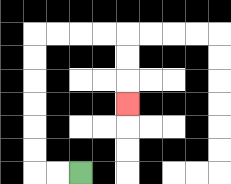{'start': '[3, 7]', 'end': '[5, 4]', 'path_directions': 'L,L,U,U,U,U,U,U,R,R,R,R,D,D,D', 'path_coordinates': '[[3, 7], [2, 7], [1, 7], [1, 6], [1, 5], [1, 4], [1, 3], [1, 2], [1, 1], [2, 1], [3, 1], [4, 1], [5, 1], [5, 2], [5, 3], [5, 4]]'}